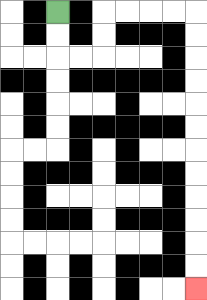{'start': '[2, 0]', 'end': '[8, 12]', 'path_directions': 'D,D,R,R,U,U,R,R,R,R,D,D,D,D,D,D,D,D,D,D,D,D', 'path_coordinates': '[[2, 0], [2, 1], [2, 2], [3, 2], [4, 2], [4, 1], [4, 0], [5, 0], [6, 0], [7, 0], [8, 0], [8, 1], [8, 2], [8, 3], [8, 4], [8, 5], [8, 6], [8, 7], [8, 8], [8, 9], [8, 10], [8, 11], [8, 12]]'}